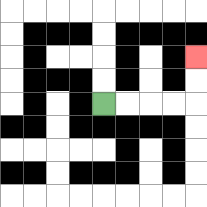{'start': '[4, 4]', 'end': '[8, 2]', 'path_directions': 'R,R,R,R,U,U', 'path_coordinates': '[[4, 4], [5, 4], [6, 4], [7, 4], [8, 4], [8, 3], [8, 2]]'}